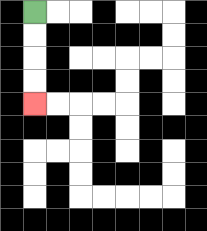{'start': '[1, 0]', 'end': '[1, 4]', 'path_directions': 'D,D,D,D', 'path_coordinates': '[[1, 0], [1, 1], [1, 2], [1, 3], [1, 4]]'}